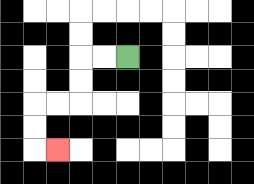{'start': '[5, 2]', 'end': '[2, 6]', 'path_directions': 'L,L,D,D,L,L,D,D,R', 'path_coordinates': '[[5, 2], [4, 2], [3, 2], [3, 3], [3, 4], [2, 4], [1, 4], [1, 5], [1, 6], [2, 6]]'}